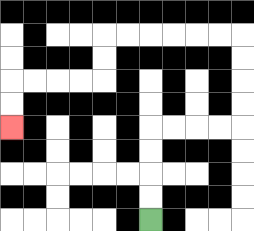{'start': '[6, 9]', 'end': '[0, 5]', 'path_directions': 'U,U,U,U,R,R,R,R,U,U,U,U,L,L,L,L,L,L,D,D,L,L,L,L,D,D', 'path_coordinates': '[[6, 9], [6, 8], [6, 7], [6, 6], [6, 5], [7, 5], [8, 5], [9, 5], [10, 5], [10, 4], [10, 3], [10, 2], [10, 1], [9, 1], [8, 1], [7, 1], [6, 1], [5, 1], [4, 1], [4, 2], [4, 3], [3, 3], [2, 3], [1, 3], [0, 3], [0, 4], [0, 5]]'}